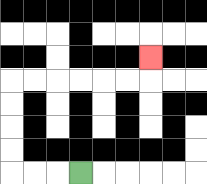{'start': '[3, 7]', 'end': '[6, 2]', 'path_directions': 'L,L,L,U,U,U,U,R,R,R,R,R,R,U', 'path_coordinates': '[[3, 7], [2, 7], [1, 7], [0, 7], [0, 6], [0, 5], [0, 4], [0, 3], [1, 3], [2, 3], [3, 3], [4, 3], [5, 3], [6, 3], [6, 2]]'}